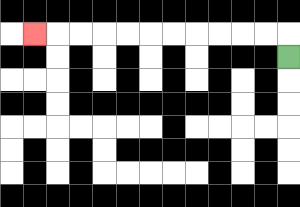{'start': '[12, 2]', 'end': '[1, 1]', 'path_directions': 'U,L,L,L,L,L,L,L,L,L,L,L', 'path_coordinates': '[[12, 2], [12, 1], [11, 1], [10, 1], [9, 1], [8, 1], [7, 1], [6, 1], [5, 1], [4, 1], [3, 1], [2, 1], [1, 1]]'}